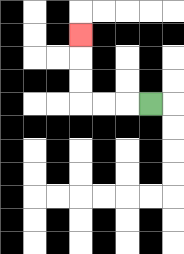{'start': '[6, 4]', 'end': '[3, 1]', 'path_directions': 'L,L,L,U,U,U', 'path_coordinates': '[[6, 4], [5, 4], [4, 4], [3, 4], [3, 3], [3, 2], [3, 1]]'}